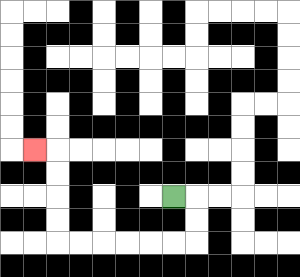{'start': '[7, 8]', 'end': '[1, 6]', 'path_directions': 'R,D,D,L,L,L,L,L,L,U,U,U,U,L', 'path_coordinates': '[[7, 8], [8, 8], [8, 9], [8, 10], [7, 10], [6, 10], [5, 10], [4, 10], [3, 10], [2, 10], [2, 9], [2, 8], [2, 7], [2, 6], [1, 6]]'}